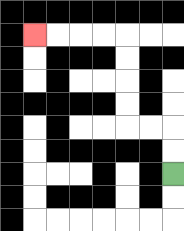{'start': '[7, 7]', 'end': '[1, 1]', 'path_directions': 'U,U,L,L,U,U,U,U,L,L,L,L', 'path_coordinates': '[[7, 7], [7, 6], [7, 5], [6, 5], [5, 5], [5, 4], [5, 3], [5, 2], [5, 1], [4, 1], [3, 1], [2, 1], [1, 1]]'}